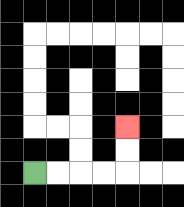{'start': '[1, 7]', 'end': '[5, 5]', 'path_directions': 'R,R,R,R,U,U', 'path_coordinates': '[[1, 7], [2, 7], [3, 7], [4, 7], [5, 7], [5, 6], [5, 5]]'}